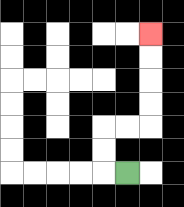{'start': '[5, 7]', 'end': '[6, 1]', 'path_directions': 'L,U,U,R,R,U,U,U,U', 'path_coordinates': '[[5, 7], [4, 7], [4, 6], [4, 5], [5, 5], [6, 5], [6, 4], [6, 3], [6, 2], [6, 1]]'}